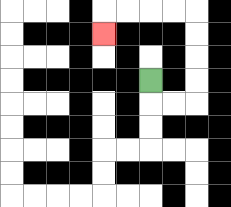{'start': '[6, 3]', 'end': '[4, 1]', 'path_directions': 'D,R,R,U,U,U,U,L,L,L,L,D', 'path_coordinates': '[[6, 3], [6, 4], [7, 4], [8, 4], [8, 3], [8, 2], [8, 1], [8, 0], [7, 0], [6, 0], [5, 0], [4, 0], [4, 1]]'}